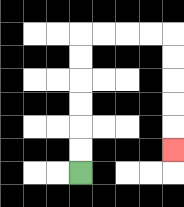{'start': '[3, 7]', 'end': '[7, 6]', 'path_directions': 'U,U,U,U,U,U,R,R,R,R,D,D,D,D,D', 'path_coordinates': '[[3, 7], [3, 6], [3, 5], [3, 4], [3, 3], [3, 2], [3, 1], [4, 1], [5, 1], [6, 1], [7, 1], [7, 2], [7, 3], [7, 4], [7, 5], [7, 6]]'}